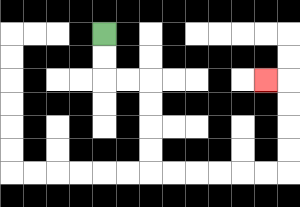{'start': '[4, 1]', 'end': '[11, 3]', 'path_directions': 'D,D,R,R,D,D,D,D,R,R,R,R,R,R,U,U,U,U,L', 'path_coordinates': '[[4, 1], [4, 2], [4, 3], [5, 3], [6, 3], [6, 4], [6, 5], [6, 6], [6, 7], [7, 7], [8, 7], [9, 7], [10, 7], [11, 7], [12, 7], [12, 6], [12, 5], [12, 4], [12, 3], [11, 3]]'}